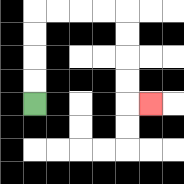{'start': '[1, 4]', 'end': '[6, 4]', 'path_directions': 'U,U,U,U,R,R,R,R,D,D,D,D,R', 'path_coordinates': '[[1, 4], [1, 3], [1, 2], [1, 1], [1, 0], [2, 0], [3, 0], [4, 0], [5, 0], [5, 1], [5, 2], [5, 3], [5, 4], [6, 4]]'}